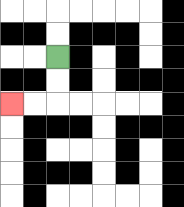{'start': '[2, 2]', 'end': '[0, 4]', 'path_directions': 'D,D,L,L', 'path_coordinates': '[[2, 2], [2, 3], [2, 4], [1, 4], [0, 4]]'}